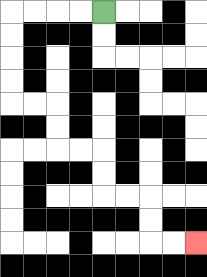{'start': '[4, 0]', 'end': '[8, 10]', 'path_directions': 'L,L,L,L,D,D,D,D,R,R,D,D,R,R,D,D,R,R,D,D,R,R', 'path_coordinates': '[[4, 0], [3, 0], [2, 0], [1, 0], [0, 0], [0, 1], [0, 2], [0, 3], [0, 4], [1, 4], [2, 4], [2, 5], [2, 6], [3, 6], [4, 6], [4, 7], [4, 8], [5, 8], [6, 8], [6, 9], [6, 10], [7, 10], [8, 10]]'}